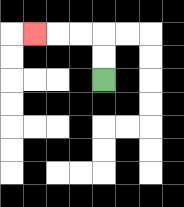{'start': '[4, 3]', 'end': '[1, 1]', 'path_directions': 'U,U,L,L,L', 'path_coordinates': '[[4, 3], [4, 2], [4, 1], [3, 1], [2, 1], [1, 1]]'}